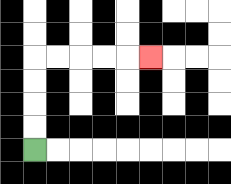{'start': '[1, 6]', 'end': '[6, 2]', 'path_directions': 'U,U,U,U,R,R,R,R,R', 'path_coordinates': '[[1, 6], [1, 5], [1, 4], [1, 3], [1, 2], [2, 2], [3, 2], [4, 2], [5, 2], [6, 2]]'}